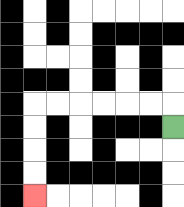{'start': '[7, 5]', 'end': '[1, 8]', 'path_directions': 'U,L,L,L,L,L,L,D,D,D,D', 'path_coordinates': '[[7, 5], [7, 4], [6, 4], [5, 4], [4, 4], [3, 4], [2, 4], [1, 4], [1, 5], [1, 6], [1, 7], [1, 8]]'}